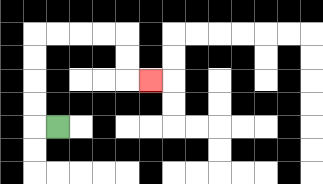{'start': '[2, 5]', 'end': '[6, 3]', 'path_directions': 'L,U,U,U,U,R,R,R,R,D,D,R', 'path_coordinates': '[[2, 5], [1, 5], [1, 4], [1, 3], [1, 2], [1, 1], [2, 1], [3, 1], [4, 1], [5, 1], [5, 2], [5, 3], [6, 3]]'}